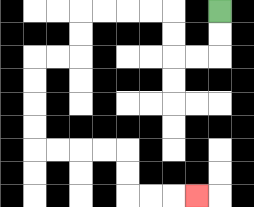{'start': '[9, 0]', 'end': '[8, 8]', 'path_directions': 'D,D,L,L,U,U,L,L,L,L,D,D,L,L,D,D,D,D,R,R,R,R,D,D,R,R,R', 'path_coordinates': '[[9, 0], [9, 1], [9, 2], [8, 2], [7, 2], [7, 1], [7, 0], [6, 0], [5, 0], [4, 0], [3, 0], [3, 1], [3, 2], [2, 2], [1, 2], [1, 3], [1, 4], [1, 5], [1, 6], [2, 6], [3, 6], [4, 6], [5, 6], [5, 7], [5, 8], [6, 8], [7, 8], [8, 8]]'}